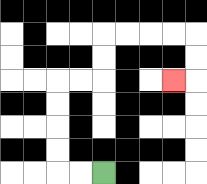{'start': '[4, 7]', 'end': '[7, 3]', 'path_directions': 'L,L,U,U,U,U,R,R,U,U,R,R,R,R,D,D,L', 'path_coordinates': '[[4, 7], [3, 7], [2, 7], [2, 6], [2, 5], [2, 4], [2, 3], [3, 3], [4, 3], [4, 2], [4, 1], [5, 1], [6, 1], [7, 1], [8, 1], [8, 2], [8, 3], [7, 3]]'}